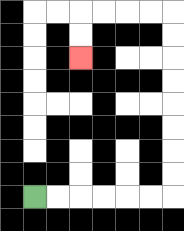{'start': '[1, 8]', 'end': '[3, 2]', 'path_directions': 'R,R,R,R,R,R,U,U,U,U,U,U,U,U,L,L,L,L,D,D', 'path_coordinates': '[[1, 8], [2, 8], [3, 8], [4, 8], [5, 8], [6, 8], [7, 8], [7, 7], [7, 6], [7, 5], [7, 4], [7, 3], [7, 2], [7, 1], [7, 0], [6, 0], [5, 0], [4, 0], [3, 0], [3, 1], [3, 2]]'}